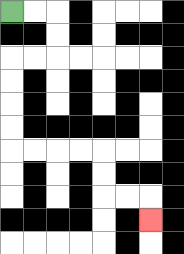{'start': '[0, 0]', 'end': '[6, 9]', 'path_directions': 'R,R,D,D,L,L,D,D,D,D,R,R,R,R,D,D,R,R,D', 'path_coordinates': '[[0, 0], [1, 0], [2, 0], [2, 1], [2, 2], [1, 2], [0, 2], [0, 3], [0, 4], [0, 5], [0, 6], [1, 6], [2, 6], [3, 6], [4, 6], [4, 7], [4, 8], [5, 8], [6, 8], [6, 9]]'}